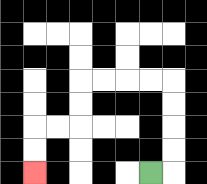{'start': '[6, 7]', 'end': '[1, 7]', 'path_directions': 'R,U,U,U,U,L,L,L,L,D,D,L,L,D,D', 'path_coordinates': '[[6, 7], [7, 7], [7, 6], [7, 5], [7, 4], [7, 3], [6, 3], [5, 3], [4, 3], [3, 3], [3, 4], [3, 5], [2, 5], [1, 5], [1, 6], [1, 7]]'}